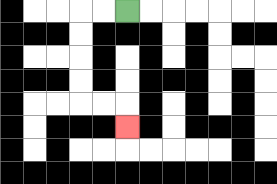{'start': '[5, 0]', 'end': '[5, 5]', 'path_directions': 'L,L,D,D,D,D,R,R,D', 'path_coordinates': '[[5, 0], [4, 0], [3, 0], [3, 1], [3, 2], [3, 3], [3, 4], [4, 4], [5, 4], [5, 5]]'}